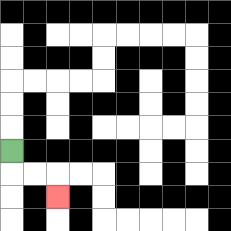{'start': '[0, 6]', 'end': '[2, 8]', 'path_directions': 'D,R,R,D', 'path_coordinates': '[[0, 6], [0, 7], [1, 7], [2, 7], [2, 8]]'}